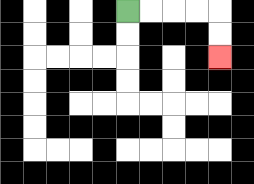{'start': '[5, 0]', 'end': '[9, 2]', 'path_directions': 'R,R,R,R,D,D', 'path_coordinates': '[[5, 0], [6, 0], [7, 0], [8, 0], [9, 0], [9, 1], [9, 2]]'}